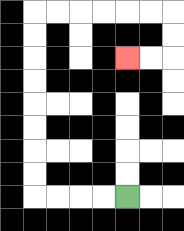{'start': '[5, 8]', 'end': '[5, 2]', 'path_directions': 'L,L,L,L,U,U,U,U,U,U,U,U,R,R,R,R,R,R,D,D,L,L', 'path_coordinates': '[[5, 8], [4, 8], [3, 8], [2, 8], [1, 8], [1, 7], [1, 6], [1, 5], [1, 4], [1, 3], [1, 2], [1, 1], [1, 0], [2, 0], [3, 0], [4, 0], [5, 0], [6, 0], [7, 0], [7, 1], [7, 2], [6, 2], [5, 2]]'}